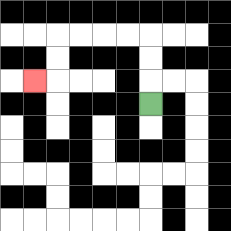{'start': '[6, 4]', 'end': '[1, 3]', 'path_directions': 'U,U,U,L,L,L,L,D,D,L', 'path_coordinates': '[[6, 4], [6, 3], [6, 2], [6, 1], [5, 1], [4, 1], [3, 1], [2, 1], [2, 2], [2, 3], [1, 3]]'}